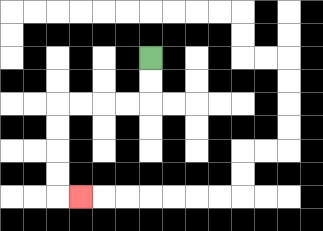{'start': '[6, 2]', 'end': '[3, 8]', 'path_directions': 'D,D,L,L,L,L,D,D,D,D,R', 'path_coordinates': '[[6, 2], [6, 3], [6, 4], [5, 4], [4, 4], [3, 4], [2, 4], [2, 5], [2, 6], [2, 7], [2, 8], [3, 8]]'}